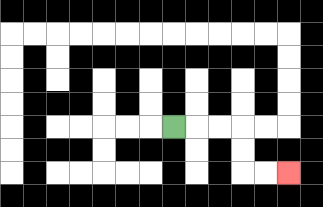{'start': '[7, 5]', 'end': '[12, 7]', 'path_directions': 'R,R,R,D,D,R,R', 'path_coordinates': '[[7, 5], [8, 5], [9, 5], [10, 5], [10, 6], [10, 7], [11, 7], [12, 7]]'}